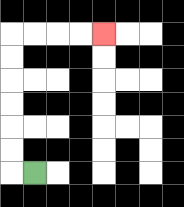{'start': '[1, 7]', 'end': '[4, 1]', 'path_directions': 'L,U,U,U,U,U,U,R,R,R,R', 'path_coordinates': '[[1, 7], [0, 7], [0, 6], [0, 5], [0, 4], [0, 3], [0, 2], [0, 1], [1, 1], [2, 1], [3, 1], [4, 1]]'}